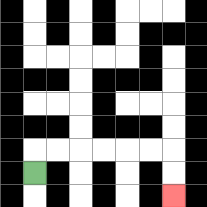{'start': '[1, 7]', 'end': '[7, 8]', 'path_directions': 'U,R,R,R,R,R,R,D,D', 'path_coordinates': '[[1, 7], [1, 6], [2, 6], [3, 6], [4, 6], [5, 6], [6, 6], [7, 6], [7, 7], [7, 8]]'}